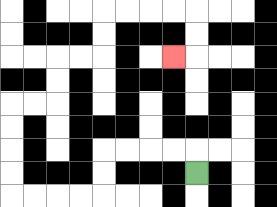{'start': '[8, 7]', 'end': '[7, 2]', 'path_directions': 'U,L,L,L,L,D,D,L,L,L,L,U,U,U,U,R,R,U,U,R,R,U,U,R,R,R,R,D,D,L', 'path_coordinates': '[[8, 7], [8, 6], [7, 6], [6, 6], [5, 6], [4, 6], [4, 7], [4, 8], [3, 8], [2, 8], [1, 8], [0, 8], [0, 7], [0, 6], [0, 5], [0, 4], [1, 4], [2, 4], [2, 3], [2, 2], [3, 2], [4, 2], [4, 1], [4, 0], [5, 0], [6, 0], [7, 0], [8, 0], [8, 1], [8, 2], [7, 2]]'}